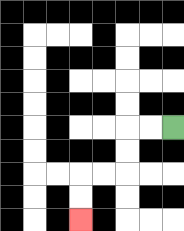{'start': '[7, 5]', 'end': '[3, 9]', 'path_directions': 'L,L,D,D,L,L,D,D', 'path_coordinates': '[[7, 5], [6, 5], [5, 5], [5, 6], [5, 7], [4, 7], [3, 7], [3, 8], [3, 9]]'}